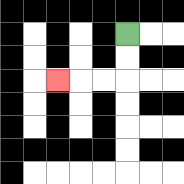{'start': '[5, 1]', 'end': '[2, 3]', 'path_directions': 'D,D,L,L,L', 'path_coordinates': '[[5, 1], [5, 2], [5, 3], [4, 3], [3, 3], [2, 3]]'}